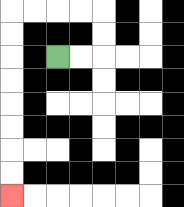{'start': '[2, 2]', 'end': '[0, 8]', 'path_directions': 'R,R,U,U,L,L,L,L,D,D,D,D,D,D,D,D', 'path_coordinates': '[[2, 2], [3, 2], [4, 2], [4, 1], [4, 0], [3, 0], [2, 0], [1, 0], [0, 0], [0, 1], [0, 2], [0, 3], [0, 4], [0, 5], [0, 6], [0, 7], [0, 8]]'}